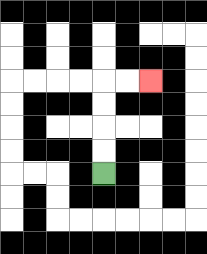{'start': '[4, 7]', 'end': '[6, 3]', 'path_directions': 'U,U,U,U,R,R', 'path_coordinates': '[[4, 7], [4, 6], [4, 5], [4, 4], [4, 3], [5, 3], [6, 3]]'}